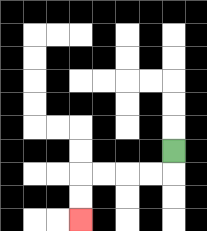{'start': '[7, 6]', 'end': '[3, 9]', 'path_directions': 'D,L,L,L,L,D,D', 'path_coordinates': '[[7, 6], [7, 7], [6, 7], [5, 7], [4, 7], [3, 7], [3, 8], [3, 9]]'}